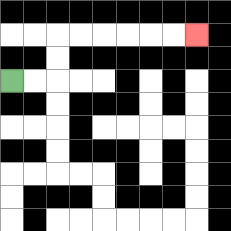{'start': '[0, 3]', 'end': '[8, 1]', 'path_directions': 'R,R,U,U,R,R,R,R,R,R', 'path_coordinates': '[[0, 3], [1, 3], [2, 3], [2, 2], [2, 1], [3, 1], [4, 1], [5, 1], [6, 1], [7, 1], [8, 1]]'}